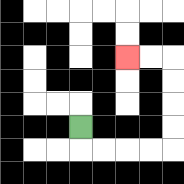{'start': '[3, 5]', 'end': '[5, 2]', 'path_directions': 'D,R,R,R,R,U,U,U,U,L,L', 'path_coordinates': '[[3, 5], [3, 6], [4, 6], [5, 6], [6, 6], [7, 6], [7, 5], [7, 4], [7, 3], [7, 2], [6, 2], [5, 2]]'}